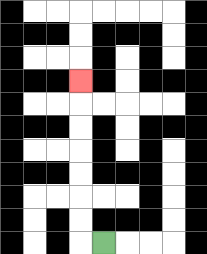{'start': '[4, 10]', 'end': '[3, 3]', 'path_directions': 'L,U,U,U,U,U,U,U', 'path_coordinates': '[[4, 10], [3, 10], [3, 9], [3, 8], [3, 7], [3, 6], [3, 5], [3, 4], [3, 3]]'}